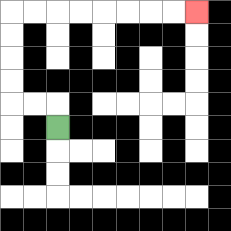{'start': '[2, 5]', 'end': '[8, 0]', 'path_directions': 'U,L,L,U,U,U,U,R,R,R,R,R,R,R,R', 'path_coordinates': '[[2, 5], [2, 4], [1, 4], [0, 4], [0, 3], [0, 2], [0, 1], [0, 0], [1, 0], [2, 0], [3, 0], [4, 0], [5, 0], [6, 0], [7, 0], [8, 0]]'}